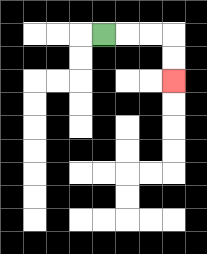{'start': '[4, 1]', 'end': '[7, 3]', 'path_directions': 'R,R,R,D,D', 'path_coordinates': '[[4, 1], [5, 1], [6, 1], [7, 1], [7, 2], [7, 3]]'}